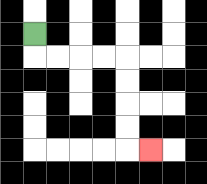{'start': '[1, 1]', 'end': '[6, 6]', 'path_directions': 'D,R,R,R,R,D,D,D,D,R', 'path_coordinates': '[[1, 1], [1, 2], [2, 2], [3, 2], [4, 2], [5, 2], [5, 3], [5, 4], [5, 5], [5, 6], [6, 6]]'}